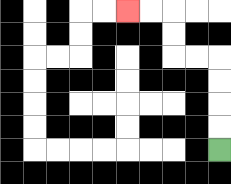{'start': '[9, 6]', 'end': '[5, 0]', 'path_directions': 'U,U,U,U,L,L,U,U,L,L', 'path_coordinates': '[[9, 6], [9, 5], [9, 4], [9, 3], [9, 2], [8, 2], [7, 2], [7, 1], [7, 0], [6, 0], [5, 0]]'}